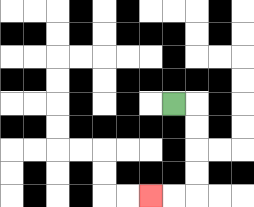{'start': '[7, 4]', 'end': '[6, 8]', 'path_directions': 'R,D,D,D,D,L,L', 'path_coordinates': '[[7, 4], [8, 4], [8, 5], [8, 6], [8, 7], [8, 8], [7, 8], [6, 8]]'}